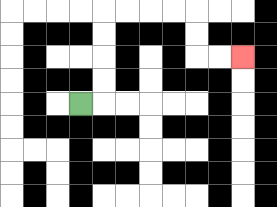{'start': '[3, 4]', 'end': '[10, 2]', 'path_directions': 'R,U,U,U,U,R,R,R,R,D,D,R,R', 'path_coordinates': '[[3, 4], [4, 4], [4, 3], [4, 2], [4, 1], [4, 0], [5, 0], [6, 0], [7, 0], [8, 0], [8, 1], [8, 2], [9, 2], [10, 2]]'}